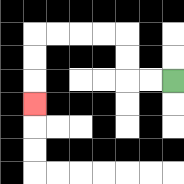{'start': '[7, 3]', 'end': '[1, 4]', 'path_directions': 'L,L,U,U,L,L,L,L,D,D,D', 'path_coordinates': '[[7, 3], [6, 3], [5, 3], [5, 2], [5, 1], [4, 1], [3, 1], [2, 1], [1, 1], [1, 2], [1, 3], [1, 4]]'}